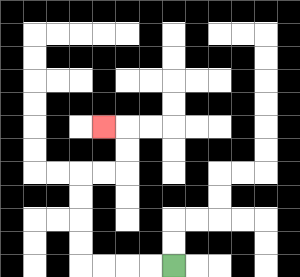{'start': '[7, 11]', 'end': '[4, 5]', 'path_directions': 'L,L,L,L,U,U,U,U,R,R,U,U,L', 'path_coordinates': '[[7, 11], [6, 11], [5, 11], [4, 11], [3, 11], [3, 10], [3, 9], [3, 8], [3, 7], [4, 7], [5, 7], [5, 6], [5, 5], [4, 5]]'}